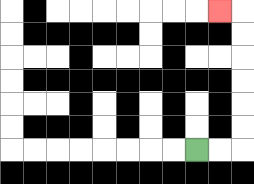{'start': '[8, 6]', 'end': '[9, 0]', 'path_directions': 'R,R,U,U,U,U,U,U,L', 'path_coordinates': '[[8, 6], [9, 6], [10, 6], [10, 5], [10, 4], [10, 3], [10, 2], [10, 1], [10, 0], [9, 0]]'}